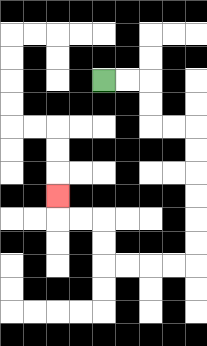{'start': '[4, 3]', 'end': '[2, 8]', 'path_directions': 'R,R,D,D,R,R,D,D,D,D,D,D,L,L,L,L,U,U,L,L,U', 'path_coordinates': '[[4, 3], [5, 3], [6, 3], [6, 4], [6, 5], [7, 5], [8, 5], [8, 6], [8, 7], [8, 8], [8, 9], [8, 10], [8, 11], [7, 11], [6, 11], [5, 11], [4, 11], [4, 10], [4, 9], [3, 9], [2, 9], [2, 8]]'}